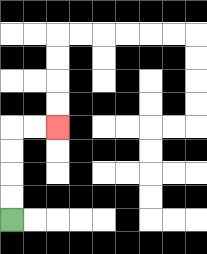{'start': '[0, 9]', 'end': '[2, 5]', 'path_directions': 'U,U,U,U,R,R', 'path_coordinates': '[[0, 9], [0, 8], [0, 7], [0, 6], [0, 5], [1, 5], [2, 5]]'}